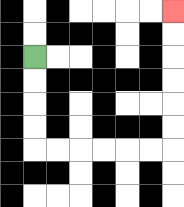{'start': '[1, 2]', 'end': '[7, 0]', 'path_directions': 'D,D,D,D,R,R,R,R,R,R,U,U,U,U,U,U', 'path_coordinates': '[[1, 2], [1, 3], [1, 4], [1, 5], [1, 6], [2, 6], [3, 6], [4, 6], [5, 6], [6, 6], [7, 6], [7, 5], [7, 4], [7, 3], [7, 2], [7, 1], [7, 0]]'}